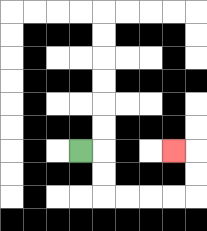{'start': '[3, 6]', 'end': '[7, 6]', 'path_directions': 'R,D,D,R,R,R,R,U,U,L', 'path_coordinates': '[[3, 6], [4, 6], [4, 7], [4, 8], [5, 8], [6, 8], [7, 8], [8, 8], [8, 7], [8, 6], [7, 6]]'}